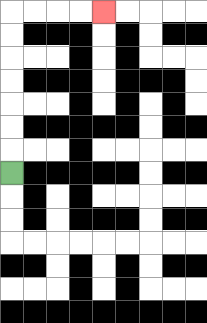{'start': '[0, 7]', 'end': '[4, 0]', 'path_directions': 'U,U,U,U,U,U,U,R,R,R,R', 'path_coordinates': '[[0, 7], [0, 6], [0, 5], [0, 4], [0, 3], [0, 2], [0, 1], [0, 0], [1, 0], [2, 0], [3, 0], [4, 0]]'}